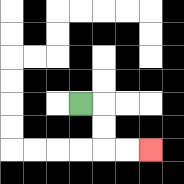{'start': '[3, 4]', 'end': '[6, 6]', 'path_directions': 'R,D,D,R,R', 'path_coordinates': '[[3, 4], [4, 4], [4, 5], [4, 6], [5, 6], [6, 6]]'}